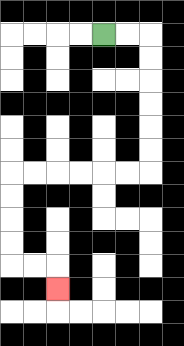{'start': '[4, 1]', 'end': '[2, 12]', 'path_directions': 'R,R,D,D,D,D,D,D,L,L,L,L,L,L,D,D,D,D,R,R,D', 'path_coordinates': '[[4, 1], [5, 1], [6, 1], [6, 2], [6, 3], [6, 4], [6, 5], [6, 6], [6, 7], [5, 7], [4, 7], [3, 7], [2, 7], [1, 7], [0, 7], [0, 8], [0, 9], [0, 10], [0, 11], [1, 11], [2, 11], [2, 12]]'}